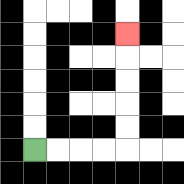{'start': '[1, 6]', 'end': '[5, 1]', 'path_directions': 'R,R,R,R,U,U,U,U,U', 'path_coordinates': '[[1, 6], [2, 6], [3, 6], [4, 6], [5, 6], [5, 5], [5, 4], [5, 3], [5, 2], [5, 1]]'}